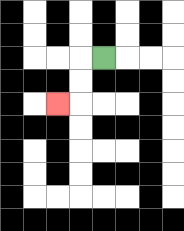{'start': '[4, 2]', 'end': '[2, 4]', 'path_directions': 'L,D,D,L', 'path_coordinates': '[[4, 2], [3, 2], [3, 3], [3, 4], [2, 4]]'}